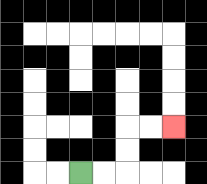{'start': '[3, 7]', 'end': '[7, 5]', 'path_directions': 'R,R,U,U,R,R', 'path_coordinates': '[[3, 7], [4, 7], [5, 7], [5, 6], [5, 5], [6, 5], [7, 5]]'}